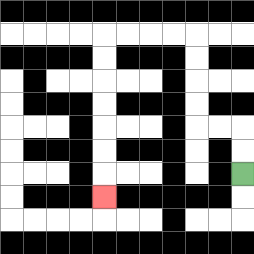{'start': '[10, 7]', 'end': '[4, 8]', 'path_directions': 'U,U,L,L,U,U,U,U,L,L,L,L,D,D,D,D,D,D,D', 'path_coordinates': '[[10, 7], [10, 6], [10, 5], [9, 5], [8, 5], [8, 4], [8, 3], [8, 2], [8, 1], [7, 1], [6, 1], [5, 1], [4, 1], [4, 2], [4, 3], [4, 4], [4, 5], [4, 6], [4, 7], [4, 8]]'}